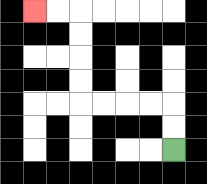{'start': '[7, 6]', 'end': '[1, 0]', 'path_directions': 'U,U,L,L,L,L,U,U,U,U,L,L', 'path_coordinates': '[[7, 6], [7, 5], [7, 4], [6, 4], [5, 4], [4, 4], [3, 4], [3, 3], [3, 2], [3, 1], [3, 0], [2, 0], [1, 0]]'}